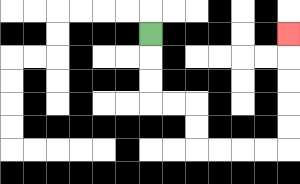{'start': '[6, 1]', 'end': '[12, 1]', 'path_directions': 'D,D,D,R,R,D,D,R,R,R,R,U,U,U,U,U', 'path_coordinates': '[[6, 1], [6, 2], [6, 3], [6, 4], [7, 4], [8, 4], [8, 5], [8, 6], [9, 6], [10, 6], [11, 6], [12, 6], [12, 5], [12, 4], [12, 3], [12, 2], [12, 1]]'}